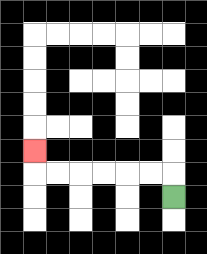{'start': '[7, 8]', 'end': '[1, 6]', 'path_directions': 'U,L,L,L,L,L,L,U', 'path_coordinates': '[[7, 8], [7, 7], [6, 7], [5, 7], [4, 7], [3, 7], [2, 7], [1, 7], [1, 6]]'}